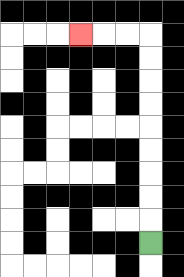{'start': '[6, 10]', 'end': '[3, 1]', 'path_directions': 'U,U,U,U,U,U,U,U,U,L,L,L', 'path_coordinates': '[[6, 10], [6, 9], [6, 8], [6, 7], [6, 6], [6, 5], [6, 4], [6, 3], [6, 2], [6, 1], [5, 1], [4, 1], [3, 1]]'}